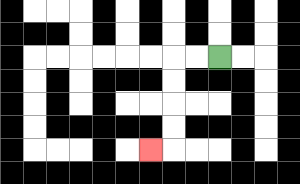{'start': '[9, 2]', 'end': '[6, 6]', 'path_directions': 'L,L,D,D,D,D,L', 'path_coordinates': '[[9, 2], [8, 2], [7, 2], [7, 3], [7, 4], [7, 5], [7, 6], [6, 6]]'}